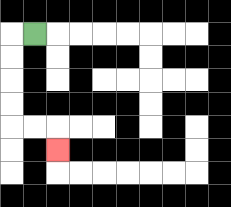{'start': '[1, 1]', 'end': '[2, 6]', 'path_directions': 'L,D,D,D,D,R,R,D', 'path_coordinates': '[[1, 1], [0, 1], [0, 2], [0, 3], [0, 4], [0, 5], [1, 5], [2, 5], [2, 6]]'}